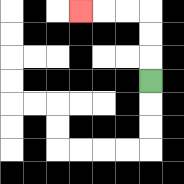{'start': '[6, 3]', 'end': '[3, 0]', 'path_directions': 'U,U,U,L,L,L', 'path_coordinates': '[[6, 3], [6, 2], [6, 1], [6, 0], [5, 0], [4, 0], [3, 0]]'}